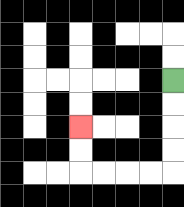{'start': '[7, 3]', 'end': '[3, 5]', 'path_directions': 'D,D,D,D,L,L,L,L,U,U', 'path_coordinates': '[[7, 3], [7, 4], [7, 5], [7, 6], [7, 7], [6, 7], [5, 7], [4, 7], [3, 7], [3, 6], [3, 5]]'}